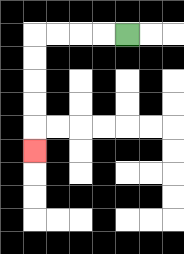{'start': '[5, 1]', 'end': '[1, 6]', 'path_directions': 'L,L,L,L,D,D,D,D,D', 'path_coordinates': '[[5, 1], [4, 1], [3, 1], [2, 1], [1, 1], [1, 2], [1, 3], [1, 4], [1, 5], [1, 6]]'}